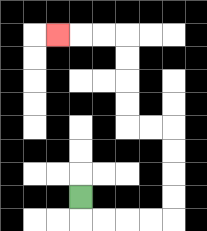{'start': '[3, 8]', 'end': '[2, 1]', 'path_directions': 'D,R,R,R,R,U,U,U,U,L,L,U,U,U,U,L,L,L', 'path_coordinates': '[[3, 8], [3, 9], [4, 9], [5, 9], [6, 9], [7, 9], [7, 8], [7, 7], [7, 6], [7, 5], [6, 5], [5, 5], [5, 4], [5, 3], [5, 2], [5, 1], [4, 1], [3, 1], [2, 1]]'}